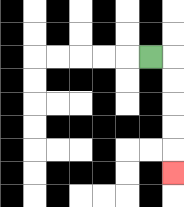{'start': '[6, 2]', 'end': '[7, 7]', 'path_directions': 'R,D,D,D,D,D', 'path_coordinates': '[[6, 2], [7, 2], [7, 3], [7, 4], [7, 5], [7, 6], [7, 7]]'}